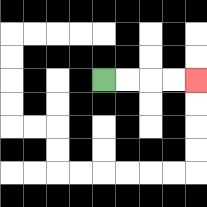{'start': '[4, 3]', 'end': '[8, 3]', 'path_directions': 'R,R,R,R', 'path_coordinates': '[[4, 3], [5, 3], [6, 3], [7, 3], [8, 3]]'}